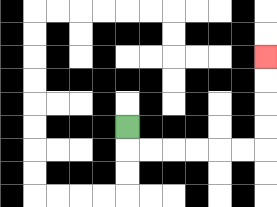{'start': '[5, 5]', 'end': '[11, 2]', 'path_directions': 'D,R,R,R,R,R,R,U,U,U,U', 'path_coordinates': '[[5, 5], [5, 6], [6, 6], [7, 6], [8, 6], [9, 6], [10, 6], [11, 6], [11, 5], [11, 4], [11, 3], [11, 2]]'}